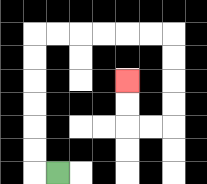{'start': '[2, 7]', 'end': '[5, 3]', 'path_directions': 'L,U,U,U,U,U,U,R,R,R,R,R,R,D,D,D,D,L,L,U,U', 'path_coordinates': '[[2, 7], [1, 7], [1, 6], [1, 5], [1, 4], [1, 3], [1, 2], [1, 1], [2, 1], [3, 1], [4, 1], [5, 1], [6, 1], [7, 1], [7, 2], [7, 3], [7, 4], [7, 5], [6, 5], [5, 5], [5, 4], [5, 3]]'}